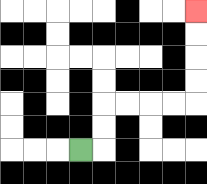{'start': '[3, 6]', 'end': '[8, 0]', 'path_directions': 'R,U,U,R,R,R,R,U,U,U,U', 'path_coordinates': '[[3, 6], [4, 6], [4, 5], [4, 4], [5, 4], [6, 4], [7, 4], [8, 4], [8, 3], [8, 2], [8, 1], [8, 0]]'}